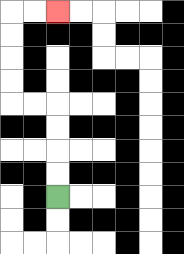{'start': '[2, 8]', 'end': '[2, 0]', 'path_directions': 'U,U,U,U,L,L,U,U,U,U,R,R', 'path_coordinates': '[[2, 8], [2, 7], [2, 6], [2, 5], [2, 4], [1, 4], [0, 4], [0, 3], [0, 2], [0, 1], [0, 0], [1, 0], [2, 0]]'}